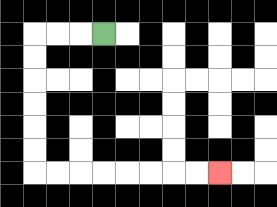{'start': '[4, 1]', 'end': '[9, 7]', 'path_directions': 'L,L,L,D,D,D,D,D,D,R,R,R,R,R,R,R,R', 'path_coordinates': '[[4, 1], [3, 1], [2, 1], [1, 1], [1, 2], [1, 3], [1, 4], [1, 5], [1, 6], [1, 7], [2, 7], [3, 7], [4, 7], [5, 7], [6, 7], [7, 7], [8, 7], [9, 7]]'}